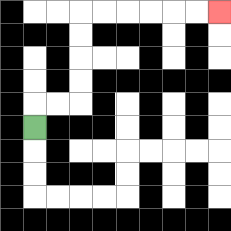{'start': '[1, 5]', 'end': '[9, 0]', 'path_directions': 'U,R,R,U,U,U,U,R,R,R,R,R,R', 'path_coordinates': '[[1, 5], [1, 4], [2, 4], [3, 4], [3, 3], [3, 2], [3, 1], [3, 0], [4, 0], [5, 0], [6, 0], [7, 0], [8, 0], [9, 0]]'}